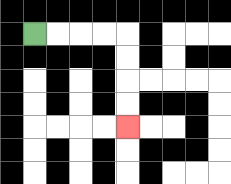{'start': '[1, 1]', 'end': '[5, 5]', 'path_directions': 'R,R,R,R,D,D,D,D', 'path_coordinates': '[[1, 1], [2, 1], [3, 1], [4, 1], [5, 1], [5, 2], [5, 3], [5, 4], [5, 5]]'}